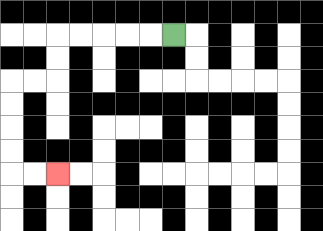{'start': '[7, 1]', 'end': '[2, 7]', 'path_directions': 'L,L,L,L,L,D,D,L,L,D,D,D,D,R,R', 'path_coordinates': '[[7, 1], [6, 1], [5, 1], [4, 1], [3, 1], [2, 1], [2, 2], [2, 3], [1, 3], [0, 3], [0, 4], [0, 5], [0, 6], [0, 7], [1, 7], [2, 7]]'}